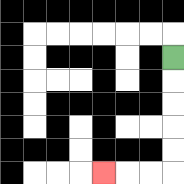{'start': '[7, 2]', 'end': '[4, 7]', 'path_directions': 'D,D,D,D,D,L,L,L', 'path_coordinates': '[[7, 2], [7, 3], [7, 4], [7, 5], [7, 6], [7, 7], [6, 7], [5, 7], [4, 7]]'}